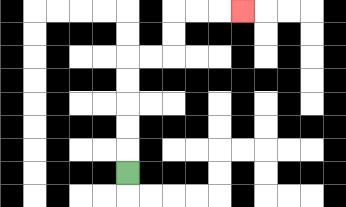{'start': '[5, 7]', 'end': '[10, 0]', 'path_directions': 'U,U,U,U,U,R,R,U,U,R,R,R', 'path_coordinates': '[[5, 7], [5, 6], [5, 5], [5, 4], [5, 3], [5, 2], [6, 2], [7, 2], [7, 1], [7, 0], [8, 0], [9, 0], [10, 0]]'}